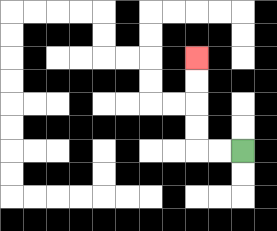{'start': '[10, 6]', 'end': '[8, 2]', 'path_directions': 'L,L,U,U,U,U', 'path_coordinates': '[[10, 6], [9, 6], [8, 6], [8, 5], [8, 4], [8, 3], [8, 2]]'}